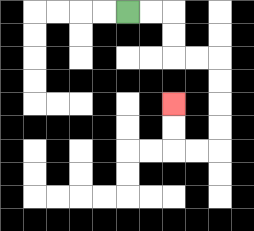{'start': '[5, 0]', 'end': '[7, 4]', 'path_directions': 'R,R,D,D,R,R,D,D,D,D,L,L,U,U', 'path_coordinates': '[[5, 0], [6, 0], [7, 0], [7, 1], [7, 2], [8, 2], [9, 2], [9, 3], [9, 4], [9, 5], [9, 6], [8, 6], [7, 6], [7, 5], [7, 4]]'}